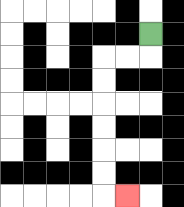{'start': '[6, 1]', 'end': '[5, 8]', 'path_directions': 'D,L,L,D,D,D,D,D,D,R', 'path_coordinates': '[[6, 1], [6, 2], [5, 2], [4, 2], [4, 3], [4, 4], [4, 5], [4, 6], [4, 7], [4, 8], [5, 8]]'}